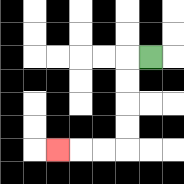{'start': '[6, 2]', 'end': '[2, 6]', 'path_directions': 'L,D,D,D,D,L,L,L', 'path_coordinates': '[[6, 2], [5, 2], [5, 3], [5, 4], [5, 5], [5, 6], [4, 6], [3, 6], [2, 6]]'}